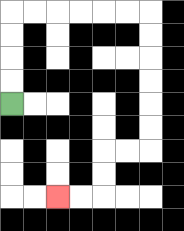{'start': '[0, 4]', 'end': '[2, 8]', 'path_directions': 'U,U,U,U,R,R,R,R,R,R,D,D,D,D,D,D,L,L,D,D,L,L', 'path_coordinates': '[[0, 4], [0, 3], [0, 2], [0, 1], [0, 0], [1, 0], [2, 0], [3, 0], [4, 0], [5, 0], [6, 0], [6, 1], [6, 2], [6, 3], [6, 4], [6, 5], [6, 6], [5, 6], [4, 6], [4, 7], [4, 8], [3, 8], [2, 8]]'}